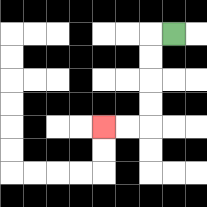{'start': '[7, 1]', 'end': '[4, 5]', 'path_directions': 'L,D,D,D,D,L,L', 'path_coordinates': '[[7, 1], [6, 1], [6, 2], [6, 3], [6, 4], [6, 5], [5, 5], [4, 5]]'}